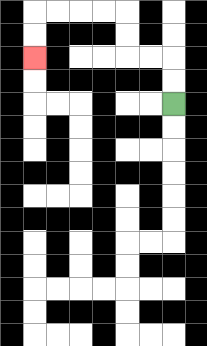{'start': '[7, 4]', 'end': '[1, 2]', 'path_directions': 'U,U,L,L,U,U,L,L,L,L,D,D', 'path_coordinates': '[[7, 4], [7, 3], [7, 2], [6, 2], [5, 2], [5, 1], [5, 0], [4, 0], [3, 0], [2, 0], [1, 0], [1, 1], [1, 2]]'}